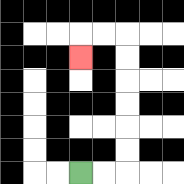{'start': '[3, 7]', 'end': '[3, 2]', 'path_directions': 'R,R,U,U,U,U,U,U,L,L,D', 'path_coordinates': '[[3, 7], [4, 7], [5, 7], [5, 6], [5, 5], [5, 4], [5, 3], [5, 2], [5, 1], [4, 1], [3, 1], [3, 2]]'}